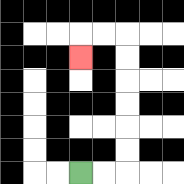{'start': '[3, 7]', 'end': '[3, 2]', 'path_directions': 'R,R,U,U,U,U,U,U,L,L,D', 'path_coordinates': '[[3, 7], [4, 7], [5, 7], [5, 6], [5, 5], [5, 4], [5, 3], [5, 2], [5, 1], [4, 1], [3, 1], [3, 2]]'}